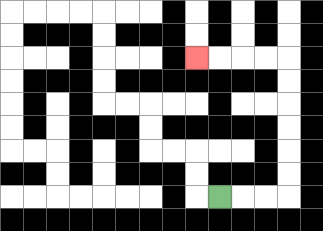{'start': '[9, 8]', 'end': '[8, 2]', 'path_directions': 'R,R,R,U,U,U,U,U,U,L,L,L,L', 'path_coordinates': '[[9, 8], [10, 8], [11, 8], [12, 8], [12, 7], [12, 6], [12, 5], [12, 4], [12, 3], [12, 2], [11, 2], [10, 2], [9, 2], [8, 2]]'}